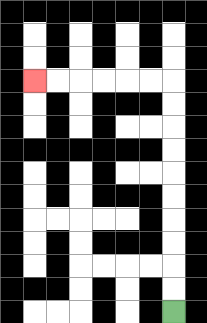{'start': '[7, 13]', 'end': '[1, 3]', 'path_directions': 'U,U,U,U,U,U,U,U,U,U,L,L,L,L,L,L', 'path_coordinates': '[[7, 13], [7, 12], [7, 11], [7, 10], [7, 9], [7, 8], [7, 7], [7, 6], [7, 5], [7, 4], [7, 3], [6, 3], [5, 3], [4, 3], [3, 3], [2, 3], [1, 3]]'}